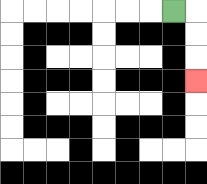{'start': '[7, 0]', 'end': '[8, 3]', 'path_directions': 'R,D,D,D', 'path_coordinates': '[[7, 0], [8, 0], [8, 1], [8, 2], [8, 3]]'}